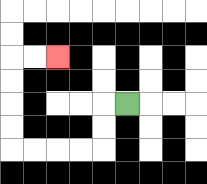{'start': '[5, 4]', 'end': '[2, 2]', 'path_directions': 'L,D,D,L,L,L,L,U,U,U,U,R,R', 'path_coordinates': '[[5, 4], [4, 4], [4, 5], [4, 6], [3, 6], [2, 6], [1, 6], [0, 6], [0, 5], [0, 4], [0, 3], [0, 2], [1, 2], [2, 2]]'}